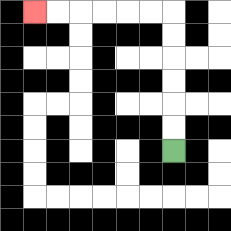{'start': '[7, 6]', 'end': '[1, 0]', 'path_directions': 'U,U,U,U,U,U,L,L,L,L,L,L', 'path_coordinates': '[[7, 6], [7, 5], [7, 4], [7, 3], [7, 2], [7, 1], [7, 0], [6, 0], [5, 0], [4, 0], [3, 0], [2, 0], [1, 0]]'}